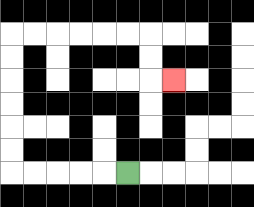{'start': '[5, 7]', 'end': '[7, 3]', 'path_directions': 'L,L,L,L,L,U,U,U,U,U,U,R,R,R,R,R,R,D,D,R', 'path_coordinates': '[[5, 7], [4, 7], [3, 7], [2, 7], [1, 7], [0, 7], [0, 6], [0, 5], [0, 4], [0, 3], [0, 2], [0, 1], [1, 1], [2, 1], [3, 1], [4, 1], [5, 1], [6, 1], [6, 2], [6, 3], [7, 3]]'}